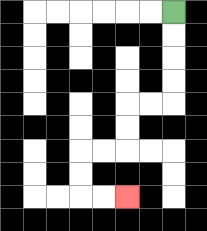{'start': '[7, 0]', 'end': '[5, 8]', 'path_directions': 'D,D,D,D,L,L,D,D,L,L,D,D,R,R', 'path_coordinates': '[[7, 0], [7, 1], [7, 2], [7, 3], [7, 4], [6, 4], [5, 4], [5, 5], [5, 6], [4, 6], [3, 6], [3, 7], [3, 8], [4, 8], [5, 8]]'}